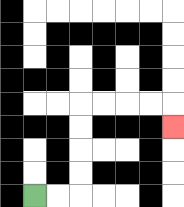{'start': '[1, 8]', 'end': '[7, 5]', 'path_directions': 'R,R,U,U,U,U,R,R,R,R,D', 'path_coordinates': '[[1, 8], [2, 8], [3, 8], [3, 7], [3, 6], [3, 5], [3, 4], [4, 4], [5, 4], [6, 4], [7, 4], [7, 5]]'}